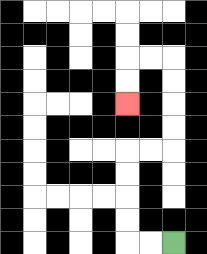{'start': '[7, 10]', 'end': '[5, 4]', 'path_directions': 'L,L,U,U,U,U,R,R,U,U,U,U,L,L,D,D', 'path_coordinates': '[[7, 10], [6, 10], [5, 10], [5, 9], [5, 8], [5, 7], [5, 6], [6, 6], [7, 6], [7, 5], [7, 4], [7, 3], [7, 2], [6, 2], [5, 2], [5, 3], [5, 4]]'}